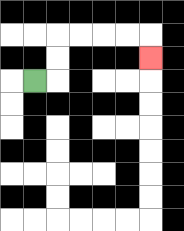{'start': '[1, 3]', 'end': '[6, 2]', 'path_directions': 'R,U,U,R,R,R,R,D', 'path_coordinates': '[[1, 3], [2, 3], [2, 2], [2, 1], [3, 1], [4, 1], [5, 1], [6, 1], [6, 2]]'}